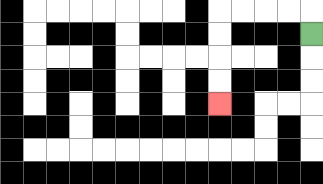{'start': '[13, 1]', 'end': '[9, 4]', 'path_directions': 'U,L,L,L,L,D,D,D,D', 'path_coordinates': '[[13, 1], [13, 0], [12, 0], [11, 0], [10, 0], [9, 0], [9, 1], [9, 2], [9, 3], [9, 4]]'}